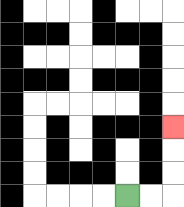{'start': '[5, 8]', 'end': '[7, 5]', 'path_directions': 'R,R,U,U,U', 'path_coordinates': '[[5, 8], [6, 8], [7, 8], [7, 7], [7, 6], [7, 5]]'}